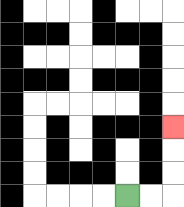{'start': '[5, 8]', 'end': '[7, 5]', 'path_directions': 'R,R,U,U,U', 'path_coordinates': '[[5, 8], [6, 8], [7, 8], [7, 7], [7, 6], [7, 5]]'}